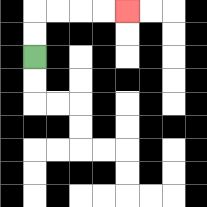{'start': '[1, 2]', 'end': '[5, 0]', 'path_directions': 'U,U,R,R,R,R', 'path_coordinates': '[[1, 2], [1, 1], [1, 0], [2, 0], [3, 0], [4, 0], [5, 0]]'}